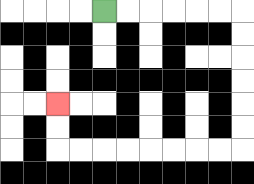{'start': '[4, 0]', 'end': '[2, 4]', 'path_directions': 'R,R,R,R,R,R,D,D,D,D,D,D,L,L,L,L,L,L,L,L,U,U', 'path_coordinates': '[[4, 0], [5, 0], [6, 0], [7, 0], [8, 0], [9, 0], [10, 0], [10, 1], [10, 2], [10, 3], [10, 4], [10, 5], [10, 6], [9, 6], [8, 6], [7, 6], [6, 6], [5, 6], [4, 6], [3, 6], [2, 6], [2, 5], [2, 4]]'}